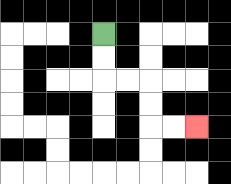{'start': '[4, 1]', 'end': '[8, 5]', 'path_directions': 'D,D,R,R,D,D,R,R', 'path_coordinates': '[[4, 1], [4, 2], [4, 3], [5, 3], [6, 3], [6, 4], [6, 5], [7, 5], [8, 5]]'}